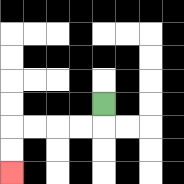{'start': '[4, 4]', 'end': '[0, 7]', 'path_directions': 'D,L,L,L,L,D,D', 'path_coordinates': '[[4, 4], [4, 5], [3, 5], [2, 5], [1, 5], [0, 5], [0, 6], [0, 7]]'}